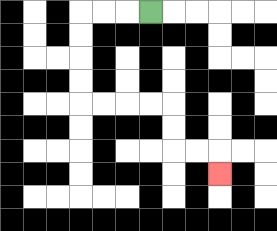{'start': '[6, 0]', 'end': '[9, 7]', 'path_directions': 'L,L,L,D,D,D,D,R,R,R,R,D,D,R,R,D', 'path_coordinates': '[[6, 0], [5, 0], [4, 0], [3, 0], [3, 1], [3, 2], [3, 3], [3, 4], [4, 4], [5, 4], [6, 4], [7, 4], [7, 5], [7, 6], [8, 6], [9, 6], [9, 7]]'}